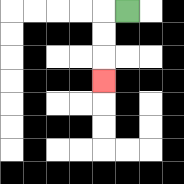{'start': '[5, 0]', 'end': '[4, 3]', 'path_directions': 'L,D,D,D', 'path_coordinates': '[[5, 0], [4, 0], [4, 1], [4, 2], [4, 3]]'}